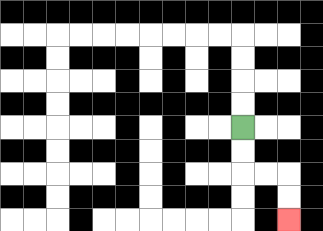{'start': '[10, 5]', 'end': '[12, 9]', 'path_directions': 'D,D,R,R,D,D', 'path_coordinates': '[[10, 5], [10, 6], [10, 7], [11, 7], [12, 7], [12, 8], [12, 9]]'}